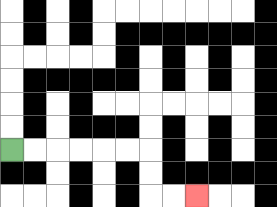{'start': '[0, 6]', 'end': '[8, 8]', 'path_directions': 'R,R,R,R,R,R,D,D,R,R', 'path_coordinates': '[[0, 6], [1, 6], [2, 6], [3, 6], [4, 6], [5, 6], [6, 6], [6, 7], [6, 8], [7, 8], [8, 8]]'}